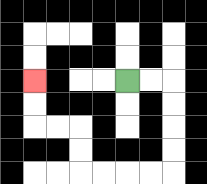{'start': '[5, 3]', 'end': '[1, 3]', 'path_directions': 'R,R,D,D,D,D,L,L,L,L,U,U,L,L,U,U', 'path_coordinates': '[[5, 3], [6, 3], [7, 3], [7, 4], [7, 5], [7, 6], [7, 7], [6, 7], [5, 7], [4, 7], [3, 7], [3, 6], [3, 5], [2, 5], [1, 5], [1, 4], [1, 3]]'}